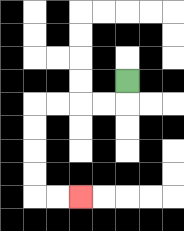{'start': '[5, 3]', 'end': '[3, 8]', 'path_directions': 'D,L,L,L,L,D,D,D,D,R,R', 'path_coordinates': '[[5, 3], [5, 4], [4, 4], [3, 4], [2, 4], [1, 4], [1, 5], [1, 6], [1, 7], [1, 8], [2, 8], [3, 8]]'}